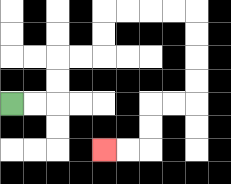{'start': '[0, 4]', 'end': '[4, 6]', 'path_directions': 'R,R,U,U,R,R,U,U,R,R,R,R,D,D,D,D,L,L,D,D,L,L', 'path_coordinates': '[[0, 4], [1, 4], [2, 4], [2, 3], [2, 2], [3, 2], [4, 2], [4, 1], [4, 0], [5, 0], [6, 0], [7, 0], [8, 0], [8, 1], [8, 2], [8, 3], [8, 4], [7, 4], [6, 4], [6, 5], [6, 6], [5, 6], [4, 6]]'}